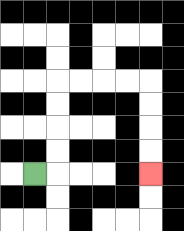{'start': '[1, 7]', 'end': '[6, 7]', 'path_directions': 'R,U,U,U,U,R,R,R,R,D,D,D,D', 'path_coordinates': '[[1, 7], [2, 7], [2, 6], [2, 5], [2, 4], [2, 3], [3, 3], [4, 3], [5, 3], [6, 3], [6, 4], [6, 5], [6, 6], [6, 7]]'}